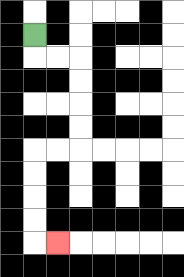{'start': '[1, 1]', 'end': '[2, 10]', 'path_directions': 'D,R,R,D,D,D,D,L,L,D,D,D,D,R', 'path_coordinates': '[[1, 1], [1, 2], [2, 2], [3, 2], [3, 3], [3, 4], [3, 5], [3, 6], [2, 6], [1, 6], [1, 7], [1, 8], [1, 9], [1, 10], [2, 10]]'}